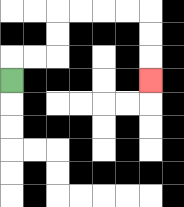{'start': '[0, 3]', 'end': '[6, 3]', 'path_directions': 'U,R,R,U,U,R,R,R,R,D,D,D', 'path_coordinates': '[[0, 3], [0, 2], [1, 2], [2, 2], [2, 1], [2, 0], [3, 0], [4, 0], [5, 0], [6, 0], [6, 1], [6, 2], [6, 3]]'}